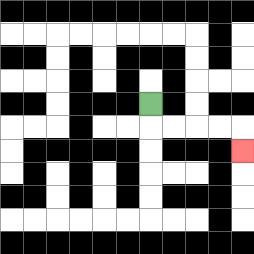{'start': '[6, 4]', 'end': '[10, 6]', 'path_directions': 'D,R,R,R,R,D', 'path_coordinates': '[[6, 4], [6, 5], [7, 5], [8, 5], [9, 5], [10, 5], [10, 6]]'}